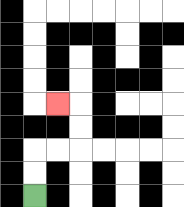{'start': '[1, 8]', 'end': '[2, 4]', 'path_directions': 'U,U,R,R,U,U,L', 'path_coordinates': '[[1, 8], [1, 7], [1, 6], [2, 6], [3, 6], [3, 5], [3, 4], [2, 4]]'}